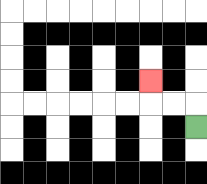{'start': '[8, 5]', 'end': '[6, 3]', 'path_directions': 'U,L,L,U', 'path_coordinates': '[[8, 5], [8, 4], [7, 4], [6, 4], [6, 3]]'}